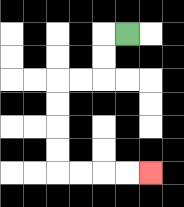{'start': '[5, 1]', 'end': '[6, 7]', 'path_directions': 'L,D,D,L,L,D,D,D,D,R,R,R,R', 'path_coordinates': '[[5, 1], [4, 1], [4, 2], [4, 3], [3, 3], [2, 3], [2, 4], [2, 5], [2, 6], [2, 7], [3, 7], [4, 7], [5, 7], [6, 7]]'}